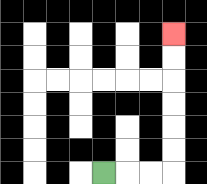{'start': '[4, 7]', 'end': '[7, 1]', 'path_directions': 'R,R,R,U,U,U,U,U,U', 'path_coordinates': '[[4, 7], [5, 7], [6, 7], [7, 7], [7, 6], [7, 5], [7, 4], [7, 3], [7, 2], [7, 1]]'}